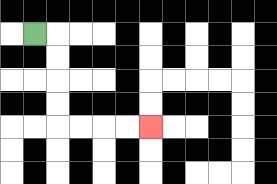{'start': '[1, 1]', 'end': '[6, 5]', 'path_directions': 'R,D,D,D,D,R,R,R,R', 'path_coordinates': '[[1, 1], [2, 1], [2, 2], [2, 3], [2, 4], [2, 5], [3, 5], [4, 5], [5, 5], [6, 5]]'}